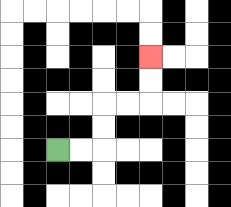{'start': '[2, 6]', 'end': '[6, 2]', 'path_directions': 'R,R,U,U,R,R,U,U', 'path_coordinates': '[[2, 6], [3, 6], [4, 6], [4, 5], [4, 4], [5, 4], [6, 4], [6, 3], [6, 2]]'}